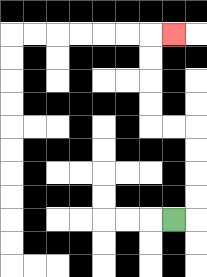{'start': '[7, 9]', 'end': '[7, 1]', 'path_directions': 'R,U,U,U,U,L,L,U,U,U,U,R', 'path_coordinates': '[[7, 9], [8, 9], [8, 8], [8, 7], [8, 6], [8, 5], [7, 5], [6, 5], [6, 4], [6, 3], [6, 2], [6, 1], [7, 1]]'}